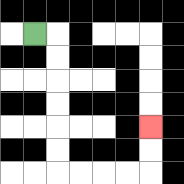{'start': '[1, 1]', 'end': '[6, 5]', 'path_directions': 'R,D,D,D,D,D,D,R,R,R,R,U,U', 'path_coordinates': '[[1, 1], [2, 1], [2, 2], [2, 3], [2, 4], [2, 5], [2, 6], [2, 7], [3, 7], [4, 7], [5, 7], [6, 7], [6, 6], [6, 5]]'}